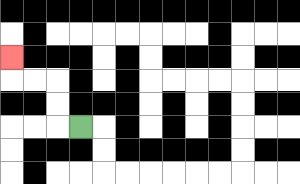{'start': '[3, 5]', 'end': '[0, 2]', 'path_directions': 'L,U,U,L,L,U', 'path_coordinates': '[[3, 5], [2, 5], [2, 4], [2, 3], [1, 3], [0, 3], [0, 2]]'}